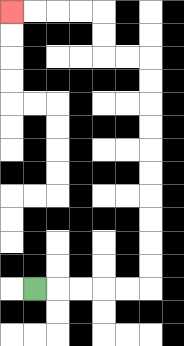{'start': '[1, 12]', 'end': '[0, 0]', 'path_directions': 'R,R,R,R,R,U,U,U,U,U,U,U,U,U,U,L,L,U,U,L,L,L,L', 'path_coordinates': '[[1, 12], [2, 12], [3, 12], [4, 12], [5, 12], [6, 12], [6, 11], [6, 10], [6, 9], [6, 8], [6, 7], [6, 6], [6, 5], [6, 4], [6, 3], [6, 2], [5, 2], [4, 2], [4, 1], [4, 0], [3, 0], [2, 0], [1, 0], [0, 0]]'}